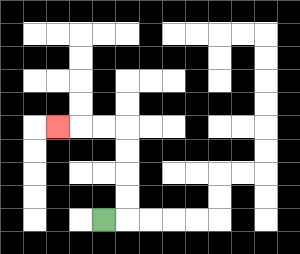{'start': '[4, 9]', 'end': '[2, 5]', 'path_directions': 'R,U,U,U,U,L,L,L', 'path_coordinates': '[[4, 9], [5, 9], [5, 8], [5, 7], [5, 6], [5, 5], [4, 5], [3, 5], [2, 5]]'}